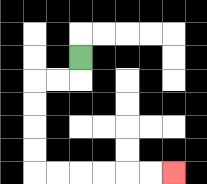{'start': '[3, 2]', 'end': '[7, 7]', 'path_directions': 'D,L,L,D,D,D,D,R,R,R,R,R,R', 'path_coordinates': '[[3, 2], [3, 3], [2, 3], [1, 3], [1, 4], [1, 5], [1, 6], [1, 7], [2, 7], [3, 7], [4, 7], [5, 7], [6, 7], [7, 7]]'}